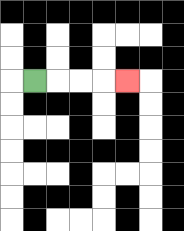{'start': '[1, 3]', 'end': '[5, 3]', 'path_directions': 'R,R,R,R', 'path_coordinates': '[[1, 3], [2, 3], [3, 3], [4, 3], [5, 3]]'}